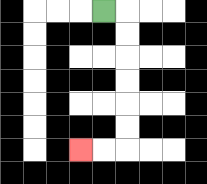{'start': '[4, 0]', 'end': '[3, 6]', 'path_directions': 'R,D,D,D,D,D,D,L,L', 'path_coordinates': '[[4, 0], [5, 0], [5, 1], [5, 2], [5, 3], [5, 4], [5, 5], [5, 6], [4, 6], [3, 6]]'}